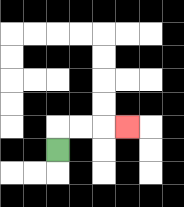{'start': '[2, 6]', 'end': '[5, 5]', 'path_directions': 'U,R,R,R', 'path_coordinates': '[[2, 6], [2, 5], [3, 5], [4, 5], [5, 5]]'}